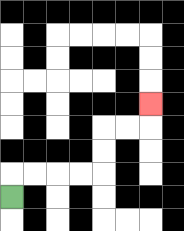{'start': '[0, 8]', 'end': '[6, 4]', 'path_directions': 'U,R,R,R,R,U,U,R,R,U', 'path_coordinates': '[[0, 8], [0, 7], [1, 7], [2, 7], [3, 7], [4, 7], [4, 6], [4, 5], [5, 5], [6, 5], [6, 4]]'}